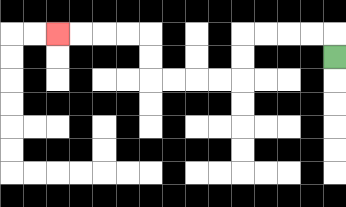{'start': '[14, 2]', 'end': '[2, 1]', 'path_directions': 'U,L,L,L,L,D,D,L,L,L,L,U,U,L,L,L,L', 'path_coordinates': '[[14, 2], [14, 1], [13, 1], [12, 1], [11, 1], [10, 1], [10, 2], [10, 3], [9, 3], [8, 3], [7, 3], [6, 3], [6, 2], [6, 1], [5, 1], [4, 1], [3, 1], [2, 1]]'}